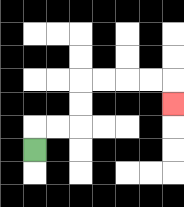{'start': '[1, 6]', 'end': '[7, 4]', 'path_directions': 'U,R,R,U,U,R,R,R,R,D', 'path_coordinates': '[[1, 6], [1, 5], [2, 5], [3, 5], [3, 4], [3, 3], [4, 3], [5, 3], [6, 3], [7, 3], [7, 4]]'}